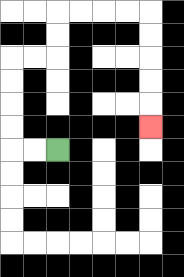{'start': '[2, 6]', 'end': '[6, 5]', 'path_directions': 'L,L,U,U,U,U,R,R,U,U,R,R,R,R,D,D,D,D,D', 'path_coordinates': '[[2, 6], [1, 6], [0, 6], [0, 5], [0, 4], [0, 3], [0, 2], [1, 2], [2, 2], [2, 1], [2, 0], [3, 0], [4, 0], [5, 0], [6, 0], [6, 1], [6, 2], [6, 3], [6, 4], [6, 5]]'}